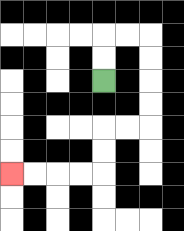{'start': '[4, 3]', 'end': '[0, 7]', 'path_directions': 'U,U,R,R,D,D,D,D,L,L,D,D,L,L,L,L', 'path_coordinates': '[[4, 3], [4, 2], [4, 1], [5, 1], [6, 1], [6, 2], [6, 3], [6, 4], [6, 5], [5, 5], [4, 5], [4, 6], [4, 7], [3, 7], [2, 7], [1, 7], [0, 7]]'}